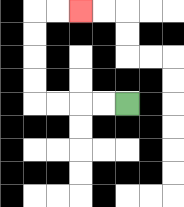{'start': '[5, 4]', 'end': '[3, 0]', 'path_directions': 'L,L,L,L,U,U,U,U,R,R', 'path_coordinates': '[[5, 4], [4, 4], [3, 4], [2, 4], [1, 4], [1, 3], [1, 2], [1, 1], [1, 0], [2, 0], [3, 0]]'}